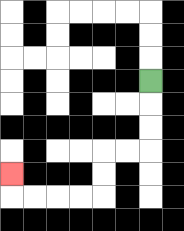{'start': '[6, 3]', 'end': '[0, 7]', 'path_directions': 'D,D,D,L,L,D,D,L,L,L,L,U', 'path_coordinates': '[[6, 3], [6, 4], [6, 5], [6, 6], [5, 6], [4, 6], [4, 7], [4, 8], [3, 8], [2, 8], [1, 8], [0, 8], [0, 7]]'}